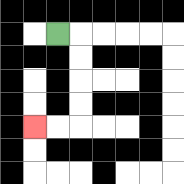{'start': '[2, 1]', 'end': '[1, 5]', 'path_directions': 'R,D,D,D,D,L,L', 'path_coordinates': '[[2, 1], [3, 1], [3, 2], [3, 3], [3, 4], [3, 5], [2, 5], [1, 5]]'}